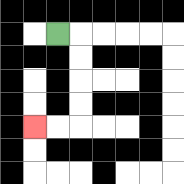{'start': '[2, 1]', 'end': '[1, 5]', 'path_directions': 'R,D,D,D,D,L,L', 'path_coordinates': '[[2, 1], [3, 1], [3, 2], [3, 3], [3, 4], [3, 5], [2, 5], [1, 5]]'}